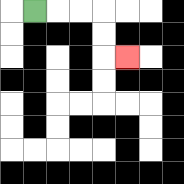{'start': '[1, 0]', 'end': '[5, 2]', 'path_directions': 'R,R,R,D,D,R', 'path_coordinates': '[[1, 0], [2, 0], [3, 0], [4, 0], [4, 1], [4, 2], [5, 2]]'}